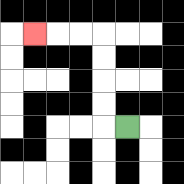{'start': '[5, 5]', 'end': '[1, 1]', 'path_directions': 'L,U,U,U,U,L,L,L', 'path_coordinates': '[[5, 5], [4, 5], [4, 4], [4, 3], [4, 2], [4, 1], [3, 1], [2, 1], [1, 1]]'}